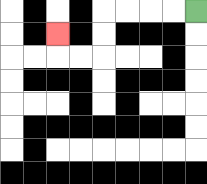{'start': '[8, 0]', 'end': '[2, 1]', 'path_directions': 'L,L,L,L,D,D,L,L,U', 'path_coordinates': '[[8, 0], [7, 0], [6, 0], [5, 0], [4, 0], [4, 1], [4, 2], [3, 2], [2, 2], [2, 1]]'}